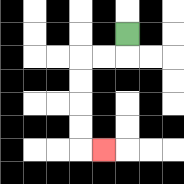{'start': '[5, 1]', 'end': '[4, 6]', 'path_directions': 'D,L,L,D,D,D,D,R', 'path_coordinates': '[[5, 1], [5, 2], [4, 2], [3, 2], [3, 3], [3, 4], [3, 5], [3, 6], [4, 6]]'}